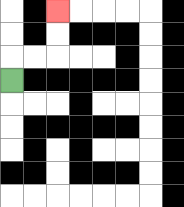{'start': '[0, 3]', 'end': '[2, 0]', 'path_directions': 'U,R,R,U,U', 'path_coordinates': '[[0, 3], [0, 2], [1, 2], [2, 2], [2, 1], [2, 0]]'}